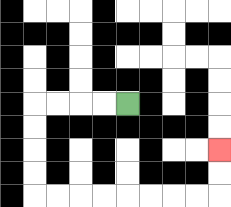{'start': '[5, 4]', 'end': '[9, 6]', 'path_directions': 'L,L,L,L,D,D,D,D,R,R,R,R,R,R,R,R,U,U', 'path_coordinates': '[[5, 4], [4, 4], [3, 4], [2, 4], [1, 4], [1, 5], [1, 6], [1, 7], [1, 8], [2, 8], [3, 8], [4, 8], [5, 8], [6, 8], [7, 8], [8, 8], [9, 8], [9, 7], [9, 6]]'}